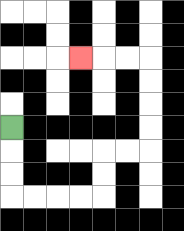{'start': '[0, 5]', 'end': '[3, 2]', 'path_directions': 'D,D,D,R,R,R,R,U,U,R,R,U,U,U,U,L,L,L', 'path_coordinates': '[[0, 5], [0, 6], [0, 7], [0, 8], [1, 8], [2, 8], [3, 8], [4, 8], [4, 7], [4, 6], [5, 6], [6, 6], [6, 5], [6, 4], [6, 3], [6, 2], [5, 2], [4, 2], [3, 2]]'}